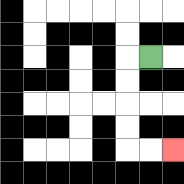{'start': '[6, 2]', 'end': '[7, 6]', 'path_directions': 'L,D,D,D,D,R,R', 'path_coordinates': '[[6, 2], [5, 2], [5, 3], [5, 4], [5, 5], [5, 6], [6, 6], [7, 6]]'}